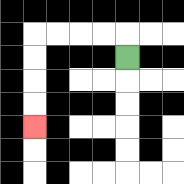{'start': '[5, 2]', 'end': '[1, 5]', 'path_directions': 'U,L,L,L,L,D,D,D,D', 'path_coordinates': '[[5, 2], [5, 1], [4, 1], [3, 1], [2, 1], [1, 1], [1, 2], [1, 3], [1, 4], [1, 5]]'}